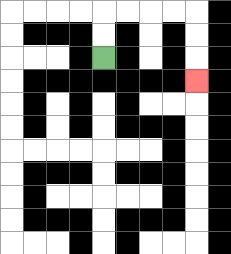{'start': '[4, 2]', 'end': '[8, 3]', 'path_directions': 'U,U,R,R,R,R,D,D,D', 'path_coordinates': '[[4, 2], [4, 1], [4, 0], [5, 0], [6, 0], [7, 0], [8, 0], [8, 1], [8, 2], [8, 3]]'}